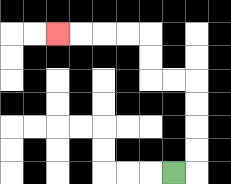{'start': '[7, 7]', 'end': '[2, 1]', 'path_directions': 'R,U,U,U,U,L,L,U,U,L,L,L,L', 'path_coordinates': '[[7, 7], [8, 7], [8, 6], [8, 5], [8, 4], [8, 3], [7, 3], [6, 3], [6, 2], [6, 1], [5, 1], [4, 1], [3, 1], [2, 1]]'}